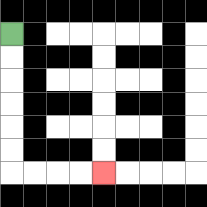{'start': '[0, 1]', 'end': '[4, 7]', 'path_directions': 'D,D,D,D,D,D,R,R,R,R', 'path_coordinates': '[[0, 1], [0, 2], [0, 3], [0, 4], [0, 5], [0, 6], [0, 7], [1, 7], [2, 7], [3, 7], [4, 7]]'}